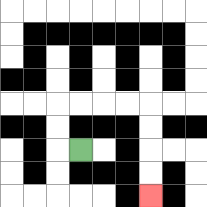{'start': '[3, 6]', 'end': '[6, 8]', 'path_directions': 'L,U,U,R,R,R,R,D,D,D,D', 'path_coordinates': '[[3, 6], [2, 6], [2, 5], [2, 4], [3, 4], [4, 4], [5, 4], [6, 4], [6, 5], [6, 6], [6, 7], [6, 8]]'}